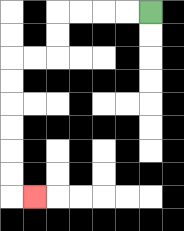{'start': '[6, 0]', 'end': '[1, 8]', 'path_directions': 'L,L,L,L,D,D,L,L,D,D,D,D,D,D,R', 'path_coordinates': '[[6, 0], [5, 0], [4, 0], [3, 0], [2, 0], [2, 1], [2, 2], [1, 2], [0, 2], [0, 3], [0, 4], [0, 5], [0, 6], [0, 7], [0, 8], [1, 8]]'}